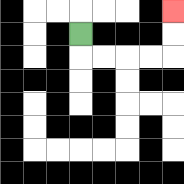{'start': '[3, 1]', 'end': '[7, 0]', 'path_directions': 'D,R,R,R,R,U,U', 'path_coordinates': '[[3, 1], [3, 2], [4, 2], [5, 2], [6, 2], [7, 2], [7, 1], [7, 0]]'}